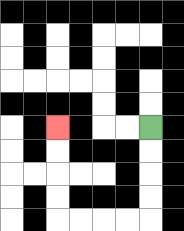{'start': '[6, 5]', 'end': '[2, 5]', 'path_directions': 'D,D,D,D,L,L,L,L,U,U,U,U', 'path_coordinates': '[[6, 5], [6, 6], [6, 7], [6, 8], [6, 9], [5, 9], [4, 9], [3, 9], [2, 9], [2, 8], [2, 7], [2, 6], [2, 5]]'}